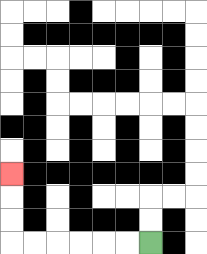{'start': '[6, 10]', 'end': '[0, 7]', 'path_directions': 'L,L,L,L,L,L,U,U,U', 'path_coordinates': '[[6, 10], [5, 10], [4, 10], [3, 10], [2, 10], [1, 10], [0, 10], [0, 9], [0, 8], [0, 7]]'}